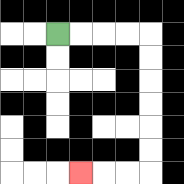{'start': '[2, 1]', 'end': '[3, 7]', 'path_directions': 'R,R,R,R,D,D,D,D,D,D,L,L,L', 'path_coordinates': '[[2, 1], [3, 1], [4, 1], [5, 1], [6, 1], [6, 2], [6, 3], [6, 4], [6, 5], [6, 6], [6, 7], [5, 7], [4, 7], [3, 7]]'}